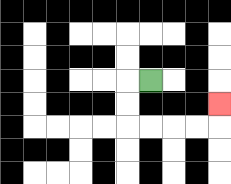{'start': '[6, 3]', 'end': '[9, 4]', 'path_directions': 'L,D,D,R,R,R,R,U', 'path_coordinates': '[[6, 3], [5, 3], [5, 4], [5, 5], [6, 5], [7, 5], [8, 5], [9, 5], [9, 4]]'}